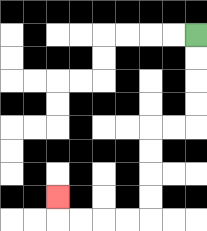{'start': '[8, 1]', 'end': '[2, 8]', 'path_directions': 'D,D,D,D,L,L,D,D,D,D,L,L,L,L,U', 'path_coordinates': '[[8, 1], [8, 2], [8, 3], [8, 4], [8, 5], [7, 5], [6, 5], [6, 6], [6, 7], [6, 8], [6, 9], [5, 9], [4, 9], [3, 9], [2, 9], [2, 8]]'}